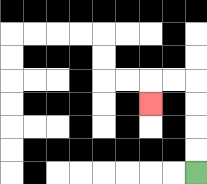{'start': '[8, 7]', 'end': '[6, 4]', 'path_directions': 'U,U,U,U,L,L,D', 'path_coordinates': '[[8, 7], [8, 6], [8, 5], [8, 4], [8, 3], [7, 3], [6, 3], [6, 4]]'}